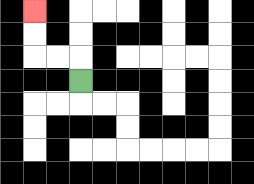{'start': '[3, 3]', 'end': '[1, 0]', 'path_directions': 'U,L,L,U,U', 'path_coordinates': '[[3, 3], [3, 2], [2, 2], [1, 2], [1, 1], [1, 0]]'}